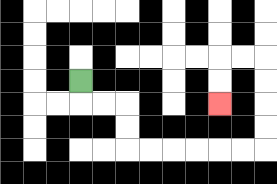{'start': '[3, 3]', 'end': '[9, 4]', 'path_directions': 'D,R,R,D,D,R,R,R,R,R,R,U,U,U,U,L,L,D,D', 'path_coordinates': '[[3, 3], [3, 4], [4, 4], [5, 4], [5, 5], [5, 6], [6, 6], [7, 6], [8, 6], [9, 6], [10, 6], [11, 6], [11, 5], [11, 4], [11, 3], [11, 2], [10, 2], [9, 2], [9, 3], [9, 4]]'}